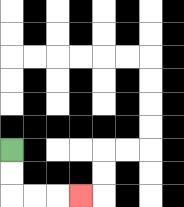{'start': '[0, 6]', 'end': '[3, 8]', 'path_directions': 'D,D,R,R,R', 'path_coordinates': '[[0, 6], [0, 7], [0, 8], [1, 8], [2, 8], [3, 8]]'}